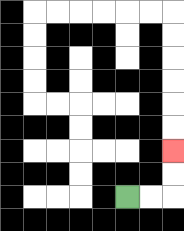{'start': '[5, 8]', 'end': '[7, 6]', 'path_directions': 'R,R,U,U', 'path_coordinates': '[[5, 8], [6, 8], [7, 8], [7, 7], [7, 6]]'}